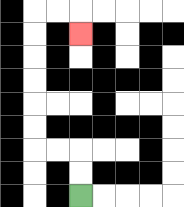{'start': '[3, 8]', 'end': '[3, 1]', 'path_directions': 'U,U,L,L,U,U,U,U,U,U,R,R,D', 'path_coordinates': '[[3, 8], [3, 7], [3, 6], [2, 6], [1, 6], [1, 5], [1, 4], [1, 3], [1, 2], [1, 1], [1, 0], [2, 0], [3, 0], [3, 1]]'}